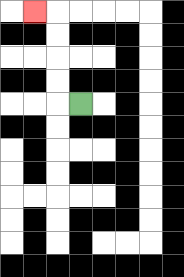{'start': '[3, 4]', 'end': '[1, 0]', 'path_directions': 'L,U,U,U,U,L', 'path_coordinates': '[[3, 4], [2, 4], [2, 3], [2, 2], [2, 1], [2, 0], [1, 0]]'}